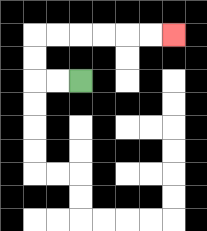{'start': '[3, 3]', 'end': '[7, 1]', 'path_directions': 'L,L,U,U,R,R,R,R,R,R', 'path_coordinates': '[[3, 3], [2, 3], [1, 3], [1, 2], [1, 1], [2, 1], [3, 1], [4, 1], [5, 1], [6, 1], [7, 1]]'}